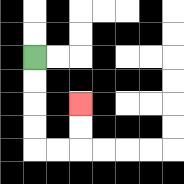{'start': '[1, 2]', 'end': '[3, 4]', 'path_directions': 'D,D,D,D,R,R,U,U', 'path_coordinates': '[[1, 2], [1, 3], [1, 4], [1, 5], [1, 6], [2, 6], [3, 6], [3, 5], [3, 4]]'}